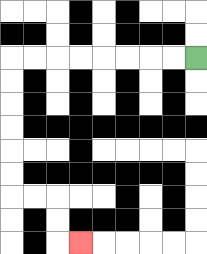{'start': '[8, 2]', 'end': '[3, 10]', 'path_directions': 'L,L,L,L,L,L,L,L,D,D,D,D,D,D,R,R,D,D,R', 'path_coordinates': '[[8, 2], [7, 2], [6, 2], [5, 2], [4, 2], [3, 2], [2, 2], [1, 2], [0, 2], [0, 3], [0, 4], [0, 5], [0, 6], [0, 7], [0, 8], [1, 8], [2, 8], [2, 9], [2, 10], [3, 10]]'}